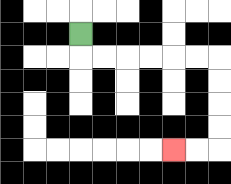{'start': '[3, 1]', 'end': '[7, 6]', 'path_directions': 'D,R,R,R,R,R,R,D,D,D,D,L,L', 'path_coordinates': '[[3, 1], [3, 2], [4, 2], [5, 2], [6, 2], [7, 2], [8, 2], [9, 2], [9, 3], [9, 4], [9, 5], [9, 6], [8, 6], [7, 6]]'}